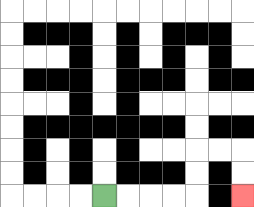{'start': '[4, 8]', 'end': '[10, 8]', 'path_directions': 'R,R,R,R,U,U,R,R,D,D', 'path_coordinates': '[[4, 8], [5, 8], [6, 8], [7, 8], [8, 8], [8, 7], [8, 6], [9, 6], [10, 6], [10, 7], [10, 8]]'}